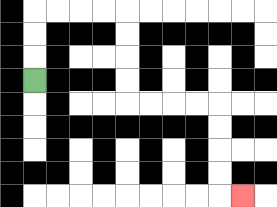{'start': '[1, 3]', 'end': '[10, 8]', 'path_directions': 'U,U,U,R,R,R,R,D,D,D,D,R,R,R,R,D,D,D,D,R', 'path_coordinates': '[[1, 3], [1, 2], [1, 1], [1, 0], [2, 0], [3, 0], [4, 0], [5, 0], [5, 1], [5, 2], [5, 3], [5, 4], [6, 4], [7, 4], [8, 4], [9, 4], [9, 5], [9, 6], [9, 7], [9, 8], [10, 8]]'}